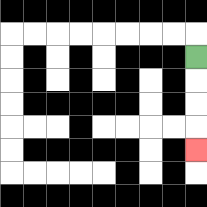{'start': '[8, 2]', 'end': '[8, 6]', 'path_directions': 'D,D,D,D', 'path_coordinates': '[[8, 2], [8, 3], [8, 4], [8, 5], [8, 6]]'}